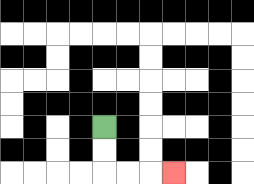{'start': '[4, 5]', 'end': '[7, 7]', 'path_directions': 'D,D,R,R,R', 'path_coordinates': '[[4, 5], [4, 6], [4, 7], [5, 7], [6, 7], [7, 7]]'}